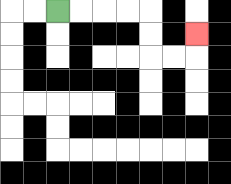{'start': '[2, 0]', 'end': '[8, 1]', 'path_directions': 'R,R,R,R,D,D,R,R,U', 'path_coordinates': '[[2, 0], [3, 0], [4, 0], [5, 0], [6, 0], [6, 1], [6, 2], [7, 2], [8, 2], [8, 1]]'}